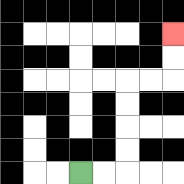{'start': '[3, 7]', 'end': '[7, 1]', 'path_directions': 'R,R,U,U,U,U,R,R,U,U', 'path_coordinates': '[[3, 7], [4, 7], [5, 7], [5, 6], [5, 5], [5, 4], [5, 3], [6, 3], [7, 3], [7, 2], [7, 1]]'}